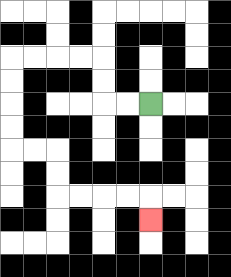{'start': '[6, 4]', 'end': '[6, 9]', 'path_directions': 'L,L,U,U,L,L,L,L,D,D,D,D,R,R,D,D,R,R,R,R,D', 'path_coordinates': '[[6, 4], [5, 4], [4, 4], [4, 3], [4, 2], [3, 2], [2, 2], [1, 2], [0, 2], [0, 3], [0, 4], [0, 5], [0, 6], [1, 6], [2, 6], [2, 7], [2, 8], [3, 8], [4, 8], [5, 8], [6, 8], [6, 9]]'}